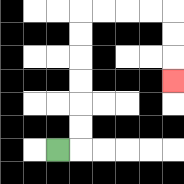{'start': '[2, 6]', 'end': '[7, 3]', 'path_directions': 'R,U,U,U,U,U,U,R,R,R,R,D,D,D', 'path_coordinates': '[[2, 6], [3, 6], [3, 5], [3, 4], [3, 3], [3, 2], [3, 1], [3, 0], [4, 0], [5, 0], [6, 0], [7, 0], [7, 1], [7, 2], [7, 3]]'}